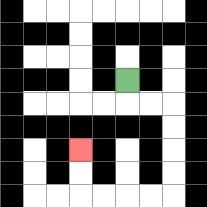{'start': '[5, 3]', 'end': '[3, 6]', 'path_directions': 'D,R,R,D,D,D,D,L,L,L,L,U,U', 'path_coordinates': '[[5, 3], [5, 4], [6, 4], [7, 4], [7, 5], [7, 6], [7, 7], [7, 8], [6, 8], [5, 8], [4, 8], [3, 8], [3, 7], [3, 6]]'}